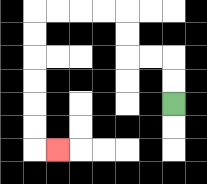{'start': '[7, 4]', 'end': '[2, 6]', 'path_directions': 'U,U,L,L,U,U,L,L,L,L,D,D,D,D,D,D,R', 'path_coordinates': '[[7, 4], [7, 3], [7, 2], [6, 2], [5, 2], [5, 1], [5, 0], [4, 0], [3, 0], [2, 0], [1, 0], [1, 1], [1, 2], [1, 3], [1, 4], [1, 5], [1, 6], [2, 6]]'}